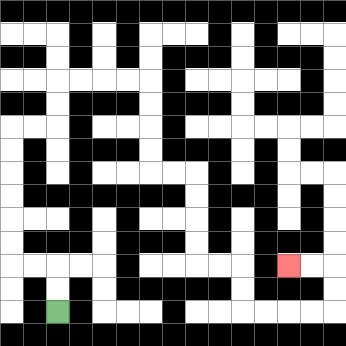{'start': '[2, 13]', 'end': '[12, 11]', 'path_directions': 'U,U,L,L,U,U,U,U,U,U,R,R,U,U,R,R,R,R,D,D,D,D,R,R,D,D,D,D,R,R,D,D,R,R,R,R,U,U,L,L', 'path_coordinates': '[[2, 13], [2, 12], [2, 11], [1, 11], [0, 11], [0, 10], [0, 9], [0, 8], [0, 7], [0, 6], [0, 5], [1, 5], [2, 5], [2, 4], [2, 3], [3, 3], [4, 3], [5, 3], [6, 3], [6, 4], [6, 5], [6, 6], [6, 7], [7, 7], [8, 7], [8, 8], [8, 9], [8, 10], [8, 11], [9, 11], [10, 11], [10, 12], [10, 13], [11, 13], [12, 13], [13, 13], [14, 13], [14, 12], [14, 11], [13, 11], [12, 11]]'}